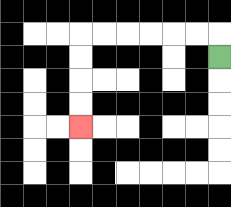{'start': '[9, 2]', 'end': '[3, 5]', 'path_directions': 'U,L,L,L,L,L,L,D,D,D,D', 'path_coordinates': '[[9, 2], [9, 1], [8, 1], [7, 1], [6, 1], [5, 1], [4, 1], [3, 1], [3, 2], [3, 3], [3, 4], [3, 5]]'}